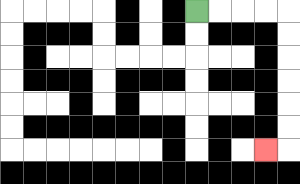{'start': '[8, 0]', 'end': '[11, 6]', 'path_directions': 'R,R,R,R,D,D,D,D,D,D,L', 'path_coordinates': '[[8, 0], [9, 0], [10, 0], [11, 0], [12, 0], [12, 1], [12, 2], [12, 3], [12, 4], [12, 5], [12, 6], [11, 6]]'}